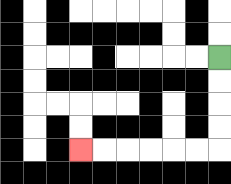{'start': '[9, 2]', 'end': '[3, 6]', 'path_directions': 'D,D,D,D,L,L,L,L,L,L', 'path_coordinates': '[[9, 2], [9, 3], [9, 4], [9, 5], [9, 6], [8, 6], [7, 6], [6, 6], [5, 6], [4, 6], [3, 6]]'}